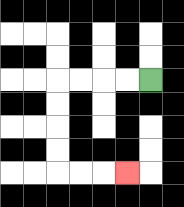{'start': '[6, 3]', 'end': '[5, 7]', 'path_directions': 'L,L,L,L,D,D,D,D,R,R,R', 'path_coordinates': '[[6, 3], [5, 3], [4, 3], [3, 3], [2, 3], [2, 4], [2, 5], [2, 6], [2, 7], [3, 7], [4, 7], [5, 7]]'}